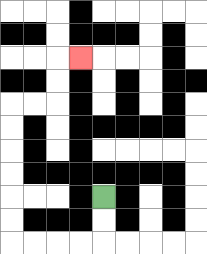{'start': '[4, 8]', 'end': '[3, 2]', 'path_directions': 'D,D,L,L,L,L,U,U,U,U,U,U,R,R,U,U,R', 'path_coordinates': '[[4, 8], [4, 9], [4, 10], [3, 10], [2, 10], [1, 10], [0, 10], [0, 9], [0, 8], [0, 7], [0, 6], [0, 5], [0, 4], [1, 4], [2, 4], [2, 3], [2, 2], [3, 2]]'}